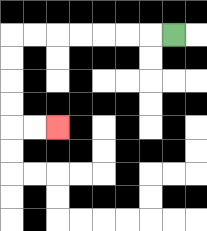{'start': '[7, 1]', 'end': '[2, 5]', 'path_directions': 'L,L,L,L,L,L,L,D,D,D,D,R,R', 'path_coordinates': '[[7, 1], [6, 1], [5, 1], [4, 1], [3, 1], [2, 1], [1, 1], [0, 1], [0, 2], [0, 3], [0, 4], [0, 5], [1, 5], [2, 5]]'}